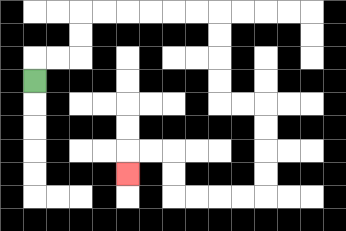{'start': '[1, 3]', 'end': '[5, 7]', 'path_directions': 'U,R,R,U,U,R,R,R,R,R,R,D,D,D,D,R,R,D,D,D,D,L,L,L,L,U,U,L,L,D', 'path_coordinates': '[[1, 3], [1, 2], [2, 2], [3, 2], [3, 1], [3, 0], [4, 0], [5, 0], [6, 0], [7, 0], [8, 0], [9, 0], [9, 1], [9, 2], [9, 3], [9, 4], [10, 4], [11, 4], [11, 5], [11, 6], [11, 7], [11, 8], [10, 8], [9, 8], [8, 8], [7, 8], [7, 7], [7, 6], [6, 6], [5, 6], [5, 7]]'}